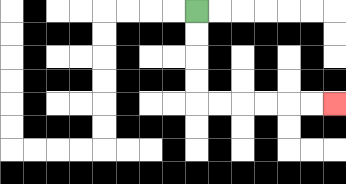{'start': '[8, 0]', 'end': '[14, 4]', 'path_directions': 'D,D,D,D,R,R,R,R,R,R', 'path_coordinates': '[[8, 0], [8, 1], [8, 2], [8, 3], [8, 4], [9, 4], [10, 4], [11, 4], [12, 4], [13, 4], [14, 4]]'}